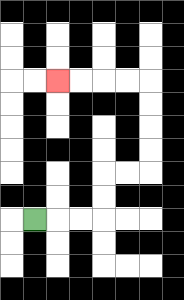{'start': '[1, 9]', 'end': '[2, 3]', 'path_directions': 'R,R,R,U,U,R,R,U,U,U,U,L,L,L,L', 'path_coordinates': '[[1, 9], [2, 9], [3, 9], [4, 9], [4, 8], [4, 7], [5, 7], [6, 7], [6, 6], [6, 5], [6, 4], [6, 3], [5, 3], [4, 3], [3, 3], [2, 3]]'}